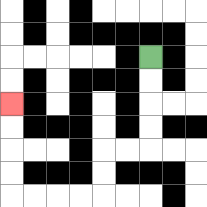{'start': '[6, 2]', 'end': '[0, 4]', 'path_directions': 'D,D,D,D,L,L,D,D,L,L,L,L,U,U,U,U', 'path_coordinates': '[[6, 2], [6, 3], [6, 4], [6, 5], [6, 6], [5, 6], [4, 6], [4, 7], [4, 8], [3, 8], [2, 8], [1, 8], [0, 8], [0, 7], [0, 6], [0, 5], [0, 4]]'}